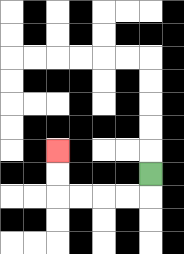{'start': '[6, 7]', 'end': '[2, 6]', 'path_directions': 'D,L,L,L,L,U,U', 'path_coordinates': '[[6, 7], [6, 8], [5, 8], [4, 8], [3, 8], [2, 8], [2, 7], [2, 6]]'}